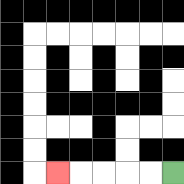{'start': '[7, 7]', 'end': '[2, 7]', 'path_directions': 'L,L,L,L,L', 'path_coordinates': '[[7, 7], [6, 7], [5, 7], [4, 7], [3, 7], [2, 7]]'}